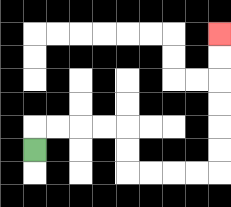{'start': '[1, 6]', 'end': '[9, 1]', 'path_directions': 'U,R,R,R,R,D,D,R,R,R,R,U,U,U,U,U,U', 'path_coordinates': '[[1, 6], [1, 5], [2, 5], [3, 5], [4, 5], [5, 5], [5, 6], [5, 7], [6, 7], [7, 7], [8, 7], [9, 7], [9, 6], [9, 5], [9, 4], [9, 3], [9, 2], [9, 1]]'}